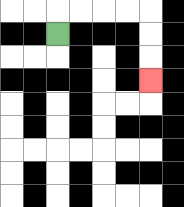{'start': '[2, 1]', 'end': '[6, 3]', 'path_directions': 'U,R,R,R,R,D,D,D', 'path_coordinates': '[[2, 1], [2, 0], [3, 0], [4, 0], [5, 0], [6, 0], [6, 1], [6, 2], [6, 3]]'}